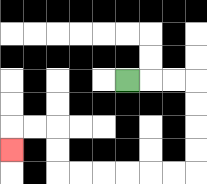{'start': '[5, 3]', 'end': '[0, 6]', 'path_directions': 'R,R,R,D,D,D,D,L,L,L,L,L,L,U,U,L,L,D', 'path_coordinates': '[[5, 3], [6, 3], [7, 3], [8, 3], [8, 4], [8, 5], [8, 6], [8, 7], [7, 7], [6, 7], [5, 7], [4, 7], [3, 7], [2, 7], [2, 6], [2, 5], [1, 5], [0, 5], [0, 6]]'}